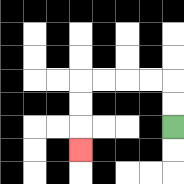{'start': '[7, 5]', 'end': '[3, 6]', 'path_directions': 'U,U,L,L,L,L,D,D,D', 'path_coordinates': '[[7, 5], [7, 4], [7, 3], [6, 3], [5, 3], [4, 3], [3, 3], [3, 4], [3, 5], [3, 6]]'}